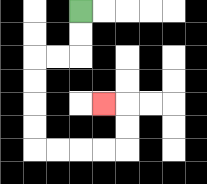{'start': '[3, 0]', 'end': '[4, 4]', 'path_directions': 'D,D,L,L,D,D,D,D,R,R,R,R,U,U,L', 'path_coordinates': '[[3, 0], [3, 1], [3, 2], [2, 2], [1, 2], [1, 3], [1, 4], [1, 5], [1, 6], [2, 6], [3, 6], [4, 6], [5, 6], [5, 5], [5, 4], [4, 4]]'}